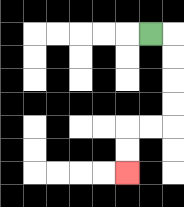{'start': '[6, 1]', 'end': '[5, 7]', 'path_directions': 'R,D,D,D,D,L,L,D,D', 'path_coordinates': '[[6, 1], [7, 1], [7, 2], [7, 3], [7, 4], [7, 5], [6, 5], [5, 5], [5, 6], [5, 7]]'}